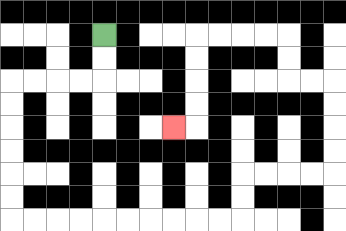{'start': '[4, 1]', 'end': '[7, 5]', 'path_directions': 'D,D,L,L,L,L,D,D,D,D,D,D,R,R,R,R,R,R,R,R,R,R,U,U,R,R,R,R,U,U,U,U,L,L,U,U,L,L,L,L,D,D,D,D,L', 'path_coordinates': '[[4, 1], [4, 2], [4, 3], [3, 3], [2, 3], [1, 3], [0, 3], [0, 4], [0, 5], [0, 6], [0, 7], [0, 8], [0, 9], [1, 9], [2, 9], [3, 9], [4, 9], [5, 9], [6, 9], [7, 9], [8, 9], [9, 9], [10, 9], [10, 8], [10, 7], [11, 7], [12, 7], [13, 7], [14, 7], [14, 6], [14, 5], [14, 4], [14, 3], [13, 3], [12, 3], [12, 2], [12, 1], [11, 1], [10, 1], [9, 1], [8, 1], [8, 2], [8, 3], [8, 4], [8, 5], [7, 5]]'}